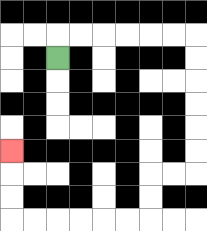{'start': '[2, 2]', 'end': '[0, 6]', 'path_directions': 'U,R,R,R,R,R,R,D,D,D,D,D,D,L,L,D,D,L,L,L,L,L,L,U,U,U', 'path_coordinates': '[[2, 2], [2, 1], [3, 1], [4, 1], [5, 1], [6, 1], [7, 1], [8, 1], [8, 2], [8, 3], [8, 4], [8, 5], [8, 6], [8, 7], [7, 7], [6, 7], [6, 8], [6, 9], [5, 9], [4, 9], [3, 9], [2, 9], [1, 9], [0, 9], [0, 8], [0, 7], [0, 6]]'}